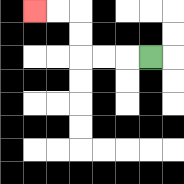{'start': '[6, 2]', 'end': '[1, 0]', 'path_directions': 'L,L,L,U,U,L,L', 'path_coordinates': '[[6, 2], [5, 2], [4, 2], [3, 2], [3, 1], [3, 0], [2, 0], [1, 0]]'}